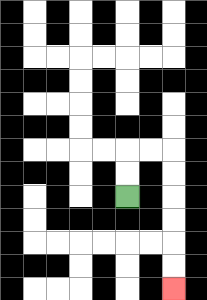{'start': '[5, 8]', 'end': '[7, 12]', 'path_directions': 'U,U,R,R,D,D,D,D,D,D', 'path_coordinates': '[[5, 8], [5, 7], [5, 6], [6, 6], [7, 6], [7, 7], [7, 8], [7, 9], [7, 10], [7, 11], [7, 12]]'}